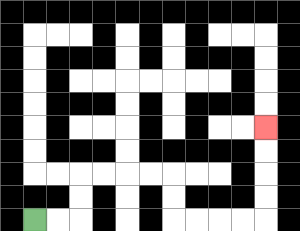{'start': '[1, 9]', 'end': '[11, 5]', 'path_directions': 'R,R,U,U,R,R,R,R,D,D,R,R,R,R,U,U,U,U', 'path_coordinates': '[[1, 9], [2, 9], [3, 9], [3, 8], [3, 7], [4, 7], [5, 7], [6, 7], [7, 7], [7, 8], [7, 9], [8, 9], [9, 9], [10, 9], [11, 9], [11, 8], [11, 7], [11, 6], [11, 5]]'}